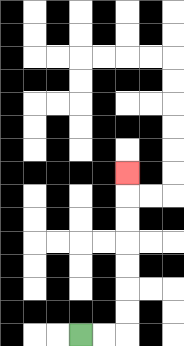{'start': '[3, 14]', 'end': '[5, 7]', 'path_directions': 'R,R,U,U,U,U,U,U,U', 'path_coordinates': '[[3, 14], [4, 14], [5, 14], [5, 13], [5, 12], [5, 11], [5, 10], [5, 9], [5, 8], [5, 7]]'}